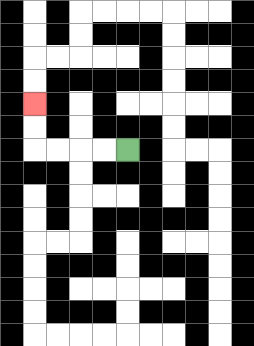{'start': '[5, 6]', 'end': '[1, 4]', 'path_directions': 'L,L,L,L,U,U', 'path_coordinates': '[[5, 6], [4, 6], [3, 6], [2, 6], [1, 6], [1, 5], [1, 4]]'}